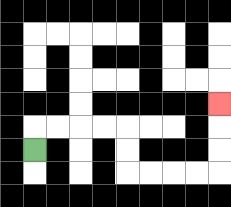{'start': '[1, 6]', 'end': '[9, 4]', 'path_directions': 'U,R,R,R,R,D,D,R,R,R,R,U,U,U', 'path_coordinates': '[[1, 6], [1, 5], [2, 5], [3, 5], [4, 5], [5, 5], [5, 6], [5, 7], [6, 7], [7, 7], [8, 7], [9, 7], [9, 6], [9, 5], [9, 4]]'}